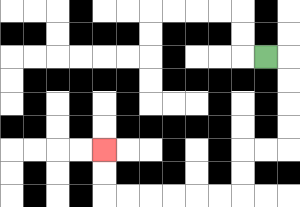{'start': '[11, 2]', 'end': '[4, 6]', 'path_directions': 'R,D,D,D,D,L,L,D,D,L,L,L,L,L,L,U,U', 'path_coordinates': '[[11, 2], [12, 2], [12, 3], [12, 4], [12, 5], [12, 6], [11, 6], [10, 6], [10, 7], [10, 8], [9, 8], [8, 8], [7, 8], [6, 8], [5, 8], [4, 8], [4, 7], [4, 6]]'}